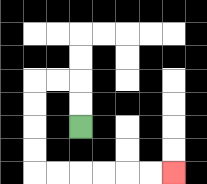{'start': '[3, 5]', 'end': '[7, 7]', 'path_directions': 'U,U,L,L,D,D,D,D,R,R,R,R,R,R', 'path_coordinates': '[[3, 5], [3, 4], [3, 3], [2, 3], [1, 3], [1, 4], [1, 5], [1, 6], [1, 7], [2, 7], [3, 7], [4, 7], [5, 7], [6, 7], [7, 7]]'}